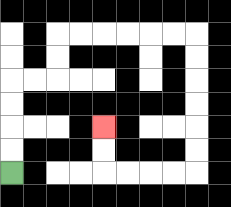{'start': '[0, 7]', 'end': '[4, 5]', 'path_directions': 'U,U,U,U,R,R,U,U,R,R,R,R,R,R,D,D,D,D,D,D,L,L,L,L,U,U', 'path_coordinates': '[[0, 7], [0, 6], [0, 5], [0, 4], [0, 3], [1, 3], [2, 3], [2, 2], [2, 1], [3, 1], [4, 1], [5, 1], [6, 1], [7, 1], [8, 1], [8, 2], [8, 3], [8, 4], [8, 5], [8, 6], [8, 7], [7, 7], [6, 7], [5, 7], [4, 7], [4, 6], [4, 5]]'}